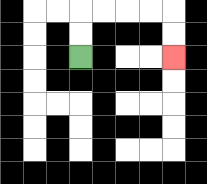{'start': '[3, 2]', 'end': '[7, 2]', 'path_directions': 'U,U,R,R,R,R,D,D', 'path_coordinates': '[[3, 2], [3, 1], [3, 0], [4, 0], [5, 0], [6, 0], [7, 0], [7, 1], [7, 2]]'}